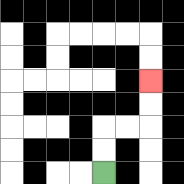{'start': '[4, 7]', 'end': '[6, 3]', 'path_directions': 'U,U,R,R,U,U', 'path_coordinates': '[[4, 7], [4, 6], [4, 5], [5, 5], [6, 5], [6, 4], [6, 3]]'}